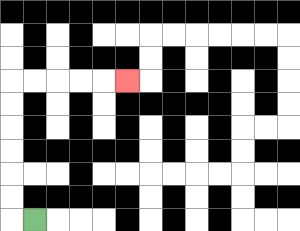{'start': '[1, 9]', 'end': '[5, 3]', 'path_directions': 'L,U,U,U,U,U,U,R,R,R,R,R', 'path_coordinates': '[[1, 9], [0, 9], [0, 8], [0, 7], [0, 6], [0, 5], [0, 4], [0, 3], [1, 3], [2, 3], [3, 3], [4, 3], [5, 3]]'}